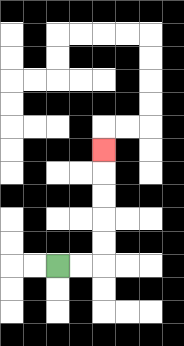{'start': '[2, 11]', 'end': '[4, 6]', 'path_directions': 'R,R,U,U,U,U,U', 'path_coordinates': '[[2, 11], [3, 11], [4, 11], [4, 10], [4, 9], [4, 8], [4, 7], [4, 6]]'}